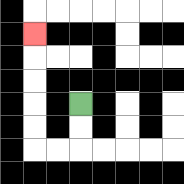{'start': '[3, 4]', 'end': '[1, 1]', 'path_directions': 'D,D,L,L,U,U,U,U,U', 'path_coordinates': '[[3, 4], [3, 5], [3, 6], [2, 6], [1, 6], [1, 5], [1, 4], [1, 3], [1, 2], [1, 1]]'}